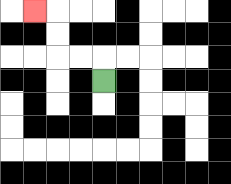{'start': '[4, 3]', 'end': '[1, 0]', 'path_directions': 'U,L,L,U,U,L', 'path_coordinates': '[[4, 3], [4, 2], [3, 2], [2, 2], [2, 1], [2, 0], [1, 0]]'}